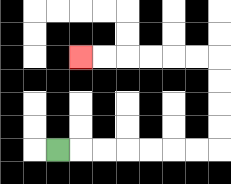{'start': '[2, 6]', 'end': '[3, 2]', 'path_directions': 'R,R,R,R,R,R,R,U,U,U,U,L,L,L,L,L,L', 'path_coordinates': '[[2, 6], [3, 6], [4, 6], [5, 6], [6, 6], [7, 6], [8, 6], [9, 6], [9, 5], [9, 4], [9, 3], [9, 2], [8, 2], [7, 2], [6, 2], [5, 2], [4, 2], [3, 2]]'}